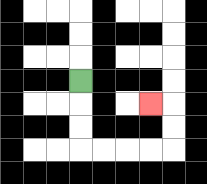{'start': '[3, 3]', 'end': '[6, 4]', 'path_directions': 'D,D,D,R,R,R,R,U,U,L', 'path_coordinates': '[[3, 3], [3, 4], [3, 5], [3, 6], [4, 6], [5, 6], [6, 6], [7, 6], [7, 5], [7, 4], [6, 4]]'}